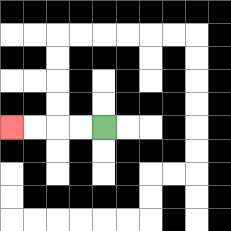{'start': '[4, 5]', 'end': '[0, 5]', 'path_directions': 'L,L,L,L', 'path_coordinates': '[[4, 5], [3, 5], [2, 5], [1, 5], [0, 5]]'}